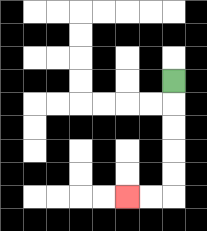{'start': '[7, 3]', 'end': '[5, 8]', 'path_directions': 'D,D,D,D,D,L,L', 'path_coordinates': '[[7, 3], [7, 4], [7, 5], [7, 6], [7, 7], [7, 8], [6, 8], [5, 8]]'}